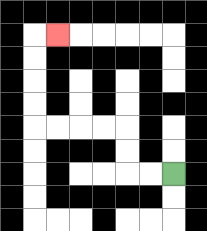{'start': '[7, 7]', 'end': '[2, 1]', 'path_directions': 'L,L,U,U,L,L,L,L,U,U,U,U,R', 'path_coordinates': '[[7, 7], [6, 7], [5, 7], [5, 6], [5, 5], [4, 5], [3, 5], [2, 5], [1, 5], [1, 4], [1, 3], [1, 2], [1, 1], [2, 1]]'}